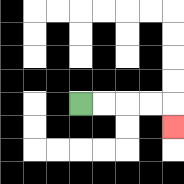{'start': '[3, 4]', 'end': '[7, 5]', 'path_directions': 'R,R,R,R,D', 'path_coordinates': '[[3, 4], [4, 4], [5, 4], [6, 4], [7, 4], [7, 5]]'}